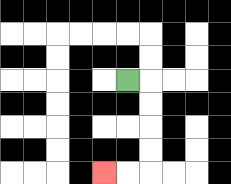{'start': '[5, 3]', 'end': '[4, 7]', 'path_directions': 'R,D,D,D,D,L,L', 'path_coordinates': '[[5, 3], [6, 3], [6, 4], [6, 5], [6, 6], [6, 7], [5, 7], [4, 7]]'}